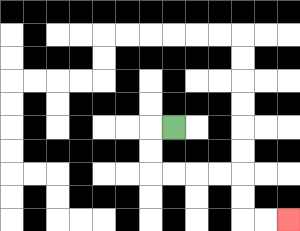{'start': '[7, 5]', 'end': '[12, 9]', 'path_directions': 'L,D,D,R,R,R,R,D,D,R,R', 'path_coordinates': '[[7, 5], [6, 5], [6, 6], [6, 7], [7, 7], [8, 7], [9, 7], [10, 7], [10, 8], [10, 9], [11, 9], [12, 9]]'}